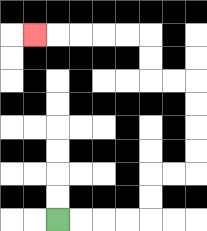{'start': '[2, 9]', 'end': '[1, 1]', 'path_directions': 'R,R,R,R,U,U,R,R,U,U,U,U,L,L,U,U,L,L,L,L,L', 'path_coordinates': '[[2, 9], [3, 9], [4, 9], [5, 9], [6, 9], [6, 8], [6, 7], [7, 7], [8, 7], [8, 6], [8, 5], [8, 4], [8, 3], [7, 3], [6, 3], [6, 2], [6, 1], [5, 1], [4, 1], [3, 1], [2, 1], [1, 1]]'}